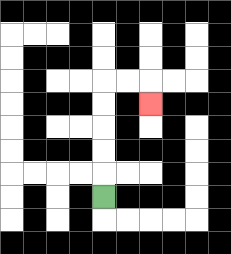{'start': '[4, 8]', 'end': '[6, 4]', 'path_directions': 'U,U,U,U,U,R,R,D', 'path_coordinates': '[[4, 8], [4, 7], [4, 6], [4, 5], [4, 4], [4, 3], [5, 3], [6, 3], [6, 4]]'}